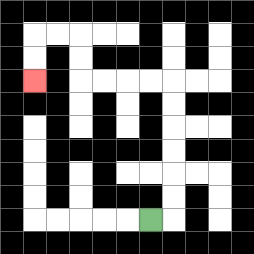{'start': '[6, 9]', 'end': '[1, 3]', 'path_directions': 'R,U,U,U,U,U,U,L,L,L,L,U,U,L,L,D,D', 'path_coordinates': '[[6, 9], [7, 9], [7, 8], [7, 7], [7, 6], [7, 5], [7, 4], [7, 3], [6, 3], [5, 3], [4, 3], [3, 3], [3, 2], [3, 1], [2, 1], [1, 1], [1, 2], [1, 3]]'}